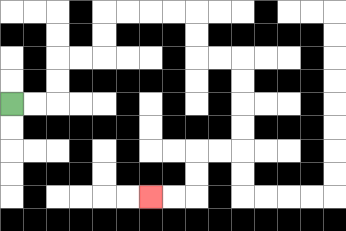{'start': '[0, 4]', 'end': '[6, 8]', 'path_directions': 'R,R,U,U,R,R,U,U,R,R,R,R,D,D,R,R,D,D,D,D,L,L,D,D,L,L', 'path_coordinates': '[[0, 4], [1, 4], [2, 4], [2, 3], [2, 2], [3, 2], [4, 2], [4, 1], [4, 0], [5, 0], [6, 0], [7, 0], [8, 0], [8, 1], [8, 2], [9, 2], [10, 2], [10, 3], [10, 4], [10, 5], [10, 6], [9, 6], [8, 6], [8, 7], [8, 8], [7, 8], [6, 8]]'}